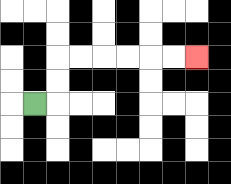{'start': '[1, 4]', 'end': '[8, 2]', 'path_directions': 'R,U,U,R,R,R,R,R,R', 'path_coordinates': '[[1, 4], [2, 4], [2, 3], [2, 2], [3, 2], [4, 2], [5, 2], [6, 2], [7, 2], [8, 2]]'}